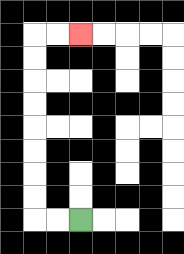{'start': '[3, 9]', 'end': '[3, 1]', 'path_directions': 'L,L,U,U,U,U,U,U,U,U,R,R', 'path_coordinates': '[[3, 9], [2, 9], [1, 9], [1, 8], [1, 7], [1, 6], [1, 5], [1, 4], [1, 3], [1, 2], [1, 1], [2, 1], [3, 1]]'}